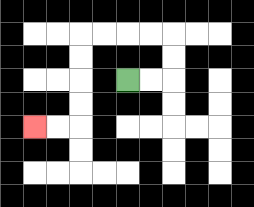{'start': '[5, 3]', 'end': '[1, 5]', 'path_directions': 'R,R,U,U,L,L,L,L,D,D,D,D,L,L', 'path_coordinates': '[[5, 3], [6, 3], [7, 3], [7, 2], [7, 1], [6, 1], [5, 1], [4, 1], [3, 1], [3, 2], [3, 3], [3, 4], [3, 5], [2, 5], [1, 5]]'}